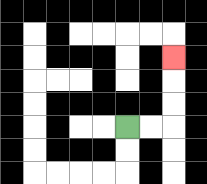{'start': '[5, 5]', 'end': '[7, 2]', 'path_directions': 'R,R,U,U,U', 'path_coordinates': '[[5, 5], [6, 5], [7, 5], [7, 4], [7, 3], [7, 2]]'}